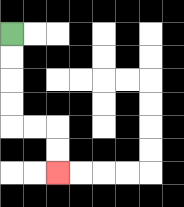{'start': '[0, 1]', 'end': '[2, 7]', 'path_directions': 'D,D,D,D,R,R,D,D', 'path_coordinates': '[[0, 1], [0, 2], [0, 3], [0, 4], [0, 5], [1, 5], [2, 5], [2, 6], [2, 7]]'}